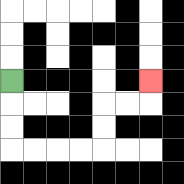{'start': '[0, 3]', 'end': '[6, 3]', 'path_directions': 'D,D,D,R,R,R,R,U,U,R,R,U', 'path_coordinates': '[[0, 3], [0, 4], [0, 5], [0, 6], [1, 6], [2, 6], [3, 6], [4, 6], [4, 5], [4, 4], [5, 4], [6, 4], [6, 3]]'}